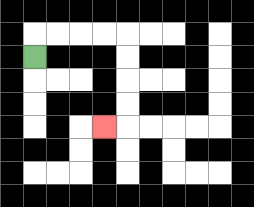{'start': '[1, 2]', 'end': '[4, 5]', 'path_directions': 'U,R,R,R,R,D,D,D,D,L', 'path_coordinates': '[[1, 2], [1, 1], [2, 1], [3, 1], [4, 1], [5, 1], [5, 2], [5, 3], [5, 4], [5, 5], [4, 5]]'}